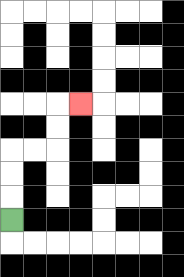{'start': '[0, 9]', 'end': '[3, 4]', 'path_directions': 'U,U,U,R,R,U,U,R', 'path_coordinates': '[[0, 9], [0, 8], [0, 7], [0, 6], [1, 6], [2, 6], [2, 5], [2, 4], [3, 4]]'}